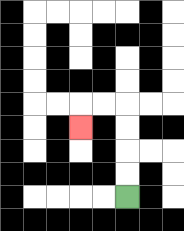{'start': '[5, 8]', 'end': '[3, 5]', 'path_directions': 'U,U,U,U,L,L,D', 'path_coordinates': '[[5, 8], [5, 7], [5, 6], [5, 5], [5, 4], [4, 4], [3, 4], [3, 5]]'}